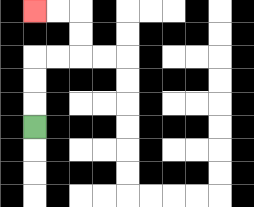{'start': '[1, 5]', 'end': '[1, 0]', 'path_directions': 'U,U,U,R,R,U,U,L,L', 'path_coordinates': '[[1, 5], [1, 4], [1, 3], [1, 2], [2, 2], [3, 2], [3, 1], [3, 0], [2, 0], [1, 0]]'}